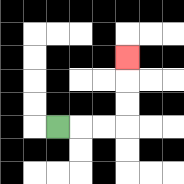{'start': '[2, 5]', 'end': '[5, 2]', 'path_directions': 'R,R,R,U,U,U', 'path_coordinates': '[[2, 5], [3, 5], [4, 5], [5, 5], [5, 4], [5, 3], [5, 2]]'}